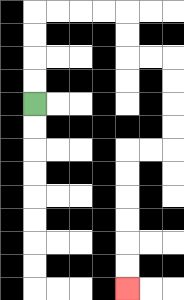{'start': '[1, 4]', 'end': '[5, 12]', 'path_directions': 'U,U,U,U,R,R,R,R,D,D,R,R,D,D,D,D,L,L,D,D,D,D,D,D', 'path_coordinates': '[[1, 4], [1, 3], [1, 2], [1, 1], [1, 0], [2, 0], [3, 0], [4, 0], [5, 0], [5, 1], [5, 2], [6, 2], [7, 2], [7, 3], [7, 4], [7, 5], [7, 6], [6, 6], [5, 6], [5, 7], [5, 8], [5, 9], [5, 10], [5, 11], [5, 12]]'}